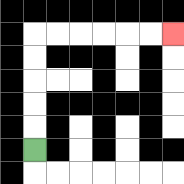{'start': '[1, 6]', 'end': '[7, 1]', 'path_directions': 'U,U,U,U,U,R,R,R,R,R,R', 'path_coordinates': '[[1, 6], [1, 5], [1, 4], [1, 3], [1, 2], [1, 1], [2, 1], [3, 1], [4, 1], [5, 1], [6, 1], [7, 1]]'}